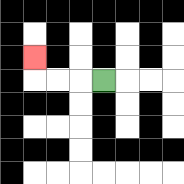{'start': '[4, 3]', 'end': '[1, 2]', 'path_directions': 'L,L,L,U', 'path_coordinates': '[[4, 3], [3, 3], [2, 3], [1, 3], [1, 2]]'}